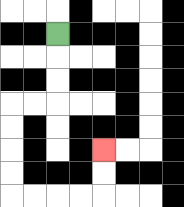{'start': '[2, 1]', 'end': '[4, 6]', 'path_directions': 'D,D,D,L,L,D,D,D,D,R,R,R,R,U,U', 'path_coordinates': '[[2, 1], [2, 2], [2, 3], [2, 4], [1, 4], [0, 4], [0, 5], [0, 6], [0, 7], [0, 8], [1, 8], [2, 8], [3, 8], [4, 8], [4, 7], [4, 6]]'}